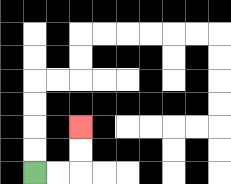{'start': '[1, 7]', 'end': '[3, 5]', 'path_directions': 'R,R,U,U', 'path_coordinates': '[[1, 7], [2, 7], [3, 7], [3, 6], [3, 5]]'}